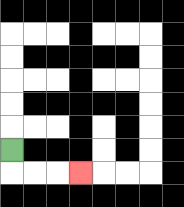{'start': '[0, 6]', 'end': '[3, 7]', 'path_directions': 'D,R,R,R', 'path_coordinates': '[[0, 6], [0, 7], [1, 7], [2, 7], [3, 7]]'}